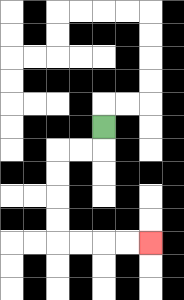{'start': '[4, 5]', 'end': '[6, 10]', 'path_directions': 'D,L,L,D,D,D,D,R,R,R,R', 'path_coordinates': '[[4, 5], [4, 6], [3, 6], [2, 6], [2, 7], [2, 8], [2, 9], [2, 10], [3, 10], [4, 10], [5, 10], [6, 10]]'}